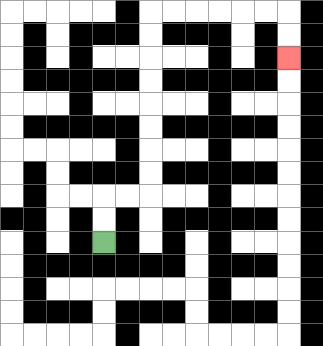{'start': '[4, 10]', 'end': '[12, 2]', 'path_directions': 'U,U,R,R,U,U,U,U,U,U,U,U,R,R,R,R,R,R,D,D', 'path_coordinates': '[[4, 10], [4, 9], [4, 8], [5, 8], [6, 8], [6, 7], [6, 6], [6, 5], [6, 4], [6, 3], [6, 2], [6, 1], [6, 0], [7, 0], [8, 0], [9, 0], [10, 0], [11, 0], [12, 0], [12, 1], [12, 2]]'}